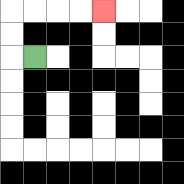{'start': '[1, 2]', 'end': '[4, 0]', 'path_directions': 'L,U,U,R,R,R,R', 'path_coordinates': '[[1, 2], [0, 2], [0, 1], [0, 0], [1, 0], [2, 0], [3, 0], [4, 0]]'}